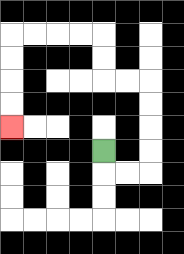{'start': '[4, 6]', 'end': '[0, 5]', 'path_directions': 'D,R,R,U,U,U,U,L,L,U,U,L,L,L,L,D,D,D,D', 'path_coordinates': '[[4, 6], [4, 7], [5, 7], [6, 7], [6, 6], [6, 5], [6, 4], [6, 3], [5, 3], [4, 3], [4, 2], [4, 1], [3, 1], [2, 1], [1, 1], [0, 1], [0, 2], [0, 3], [0, 4], [0, 5]]'}